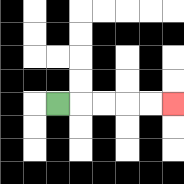{'start': '[2, 4]', 'end': '[7, 4]', 'path_directions': 'R,R,R,R,R', 'path_coordinates': '[[2, 4], [3, 4], [4, 4], [5, 4], [6, 4], [7, 4]]'}